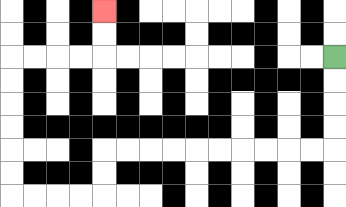{'start': '[14, 2]', 'end': '[4, 0]', 'path_directions': 'D,D,D,D,L,L,L,L,L,L,L,L,L,L,D,D,L,L,L,L,U,U,U,U,U,U,R,R,R,R,U,U', 'path_coordinates': '[[14, 2], [14, 3], [14, 4], [14, 5], [14, 6], [13, 6], [12, 6], [11, 6], [10, 6], [9, 6], [8, 6], [7, 6], [6, 6], [5, 6], [4, 6], [4, 7], [4, 8], [3, 8], [2, 8], [1, 8], [0, 8], [0, 7], [0, 6], [0, 5], [0, 4], [0, 3], [0, 2], [1, 2], [2, 2], [3, 2], [4, 2], [4, 1], [4, 0]]'}